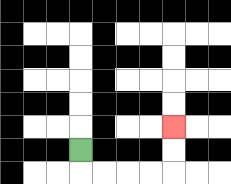{'start': '[3, 6]', 'end': '[7, 5]', 'path_directions': 'D,R,R,R,R,U,U', 'path_coordinates': '[[3, 6], [3, 7], [4, 7], [5, 7], [6, 7], [7, 7], [7, 6], [7, 5]]'}